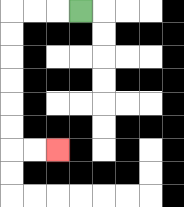{'start': '[3, 0]', 'end': '[2, 6]', 'path_directions': 'L,L,L,D,D,D,D,D,D,R,R', 'path_coordinates': '[[3, 0], [2, 0], [1, 0], [0, 0], [0, 1], [0, 2], [0, 3], [0, 4], [0, 5], [0, 6], [1, 6], [2, 6]]'}